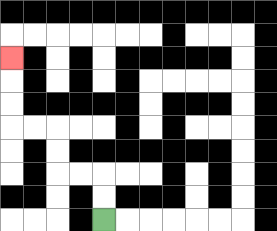{'start': '[4, 9]', 'end': '[0, 2]', 'path_directions': 'U,U,L,L,U,U,L,L,U,U,U', 'path_coordinates': '[[4, 9], [4, 8], [4, 7], [3, 7], [2, 7], [2, 6], [2, 5], [1, 5], [0, 5], [0, 4], [0, 3], [0, 2]]'}